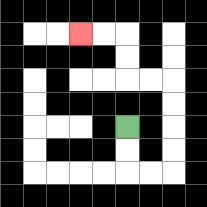{'start': '[5, 5]', 'end': '[3, 1]', 'path_directions': 'D,D,R,R,U,U,U,U,L,L,U,U,L,L', 'path_coordinates': '[[5, 5], [5, 6], [5, 7], [6, 7], [7, 7], [7, 6], [7, 5], [7, 4], [7, 3], [6, 3], [5, 3], [5, 2], [5, 1], [4, 1], [3, 1]]'}